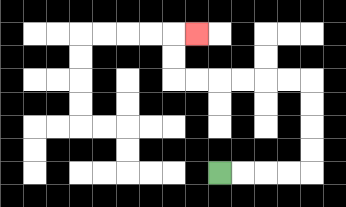{'start': '[9, 7]', 'end': '[8, 1]', 'path_directions': 'R,R,R,R,U,U,U,U,L,L,L,L,L,L,U,U,R', 'path_coordinates': '[[9, 7], [10, 7], [11, 7], [12, 7], [13, 7], [13, 6], [13, 5], [13, 4], [13, 3], [12, 3], [11, 3], [10, 3], [9, 3], [8, 3], [7, 3], [7, 2], [7, 1], [8, 1]]'}